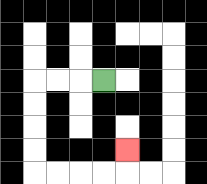{'start': '[4, 3]', 'end': '[5, 6]', 'path_directions': 'L,L,L,D,D,D,D,R,R,R,R,U', 'path_coordinates': '[[4, 3], [3, 3], [2, 3], [1, 3], [1, 4], [1, 5], [1, 6], [1, 7], [2, 7], [3, 7], [4, 7], [5, 7], [5, 6]]'}